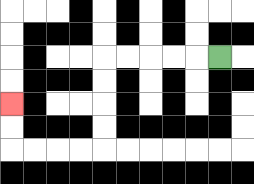{'start': '[9, 2]', 'end': '[0, 4]', 'path_directions': 'L,L,L,L,L,D,D,D,D,L,L,L,L,U,U', 'path_coordinates': '[[9, 2], [8, 2], [7, 2], [6, 2], [5, 2], [4, 2], [4, 3], [4, 4], [4, 5], [4, 6], [3, 6], [2, 6], [1, 6], [0, 6], [0, 5], [0, 4]]'}